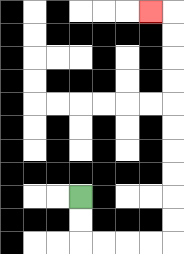{'start': '[3, 8]', 'end': '[6, 0]', 'path_directions': 'D,D,R,R,R,R,U,U,U,U,U,U,U,U,U,U,L', 'path_coordinates': '[[3, 8], [3, 9], [3, 10], [4, 10], [5, 10], [6, 10], [7, 10], [7, 9], [7, 8], [7, 7], [7, 6], [7, 5], [7, 4], [7, 3], [7, 2], [7, 1], [7, 0], [6, 0]]'}